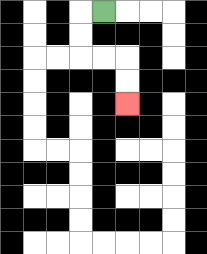{'start': '[4, 0]', 'end': '[5, 4]', 'path_directions': 'L,D,D,R,R,D,D', 'path_coordinates': '[[4, 0], [3, 0], [3, 1], [3, 2], [4, 2], [5, 2], [5, 3], [5, 4]]'}